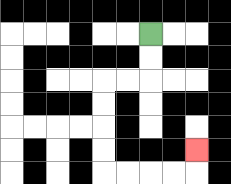{'start': '[6, 1]', 'end': '[8, 6]', 'path_directions': 'D,D,L,L,D,D,D,D,R,R,R,R,U', 'path_coordinates': '[[6, 1], [6, 2], [6, 3], [5, 3], [4, 3], [4, 4], [4, 5], [4, 6], [4, 7], [5, 7], [6, 7], [7, 7], [8, 7], [8, 6]]'}